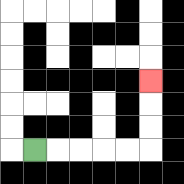{'start': '[1, 6]', 'end': '[6, 3]', 'path_directions': 'R,R,R,R,R,U,U,U', 'path_coordinates': '[[1, 6], [2, 6], [3, 6], [4, 6], [5, 6], [6, 6], [6, 5], [6, 4], [6, 3]]'}